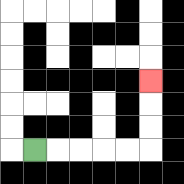{'start': '[1, 6]', 'end': '[6, 3]', 'path_directions': 'R,R,R,R,R,U,U,U', 'path_coordinates': '[[1, 6], [2, 6], [3, 6], [4, 6], [5, 6], [6, 6], [6, 5], [6, 4], [6, 3]]'}